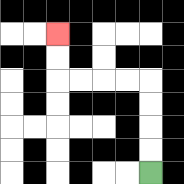{'start': '[6, 7]', 'end': '[2, 1]', 'path_directions': 'U,U,U,U,L,L,L,L,U,U', 'path_coordinates': '[[6, 7], [6, 6], [6, 5], [6, 4], [6, 3], [5, 3], [4, 3], [3, 3], [2, 3], [2, 2], [2, 1]]'}